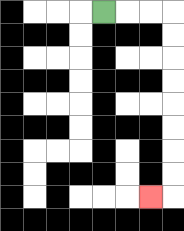{'start': '[4, 0]', 'end': '[6, 8]', 'path_directions': 'R,R,R,D,D,D,D,D,D,D,D,L', 'path_coordinates': '[[4, 0], [5, 0], [6, 0], [7, 0], [7, 1], [7, 2], [7, 3], [7, 4], [7, 5], [7, 6], [7, 7], [7, 8], [6, 8]]'}